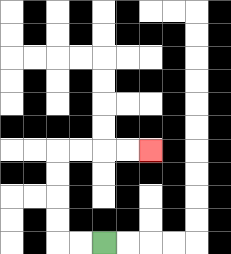{'start': '[4, 10]', 'end': '[6, 6]', 'path_directions': 'L,L,U,U,U,U,R,R,R,R', 'path_coordinates': '[[4, 10], [3, 10], [2, 10], [2, 9], [2, 8], [2, 7], [2, 6], [3, 6], [4, 6], [5, 6], [6, 6]]'}